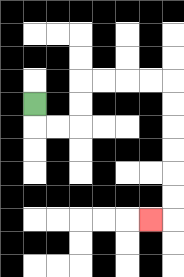{'start': '[1, 4]', 'end': '[6, 9]', 'path_directions': 'D,R,R,U,U,R,R,R,R,D,D,D,D,D,D,L', 'path_coordinates': '[[1, 4], [1, 5], [2, 5], [3, 5], [3, 4], [3, 3], [4, 3], [5, 3], [6, 3], [7, 3], [7, 4], [7, 5], [7, 6], [7, 7], [7, 8], [7, 9], [6, 9]]'}